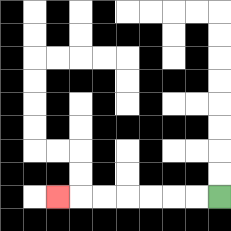{'start': '[9, 8]', 'end': '[2, 8]', 'path_directions': 'L,L,L,L,L,L,L', 'path_coordinates': '[[9, 8], [8, 8], [7, 8], [6, 8], [5, 8], [4, 8], [3, 8], [2, 8]]'}